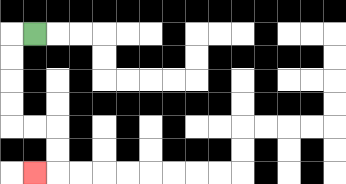{'start': '[1, 1]', 'end': '[1, 7]', 'path_directions': 'L,D,D,D,D,R,R,D,D,L', 'path_coordinates': '[[1, 1], [0, 1], [0, 2], [0, 3], [0, 4], [0, 5], [1, 5], [2, 5], [2, 6], [2, 7], [1, 7]]'}